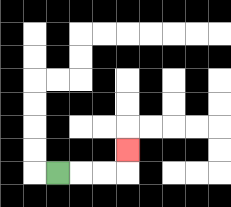{'start': '[2, 7]', 'end': '[5, 6]', 'path_directions': 'R,R,R,U', 'path_coordinates': '[[2, 7], [3, 7], [4, 7], [5, 7], [5, 6]]'}